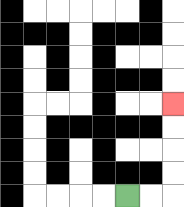{'start': '[5, 8]', 'end': '[7, 4]', 'path_directions': 'R,R,U,U,U,U', 'path_coordinates': '[[5, 8], [6, 8], [7, 8], [7, 7], [7, 6], [7, 5], [7, 4]]'}